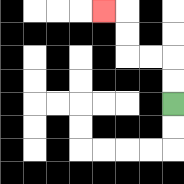{'start': '[7, 4]', 'end': '[4, 0]', 'path_directions': 'U,U,L,L,U,U,L', 'path_coordinates': '[[7, 4], [7, 3], [7, 2], [6, 2], [5, 2], [5, 1], [5, 0], [4, 0]]'}